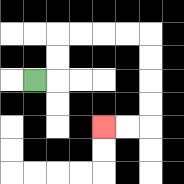{'start': '[1, 3]', 'end': '[4, 5]', 'path_directions': 'R,U,U,R,R,R,R,D,D,D,D,L,L', 'path_coordinates': '[[1, 3], [2, 3], [2, 2], [2, 1], [3, 1], [4, 1], [5, 1], [6, 1], [6, 2], [6, 3], [6, 4], [6, 5], [5, 5], [4, 5]]'}